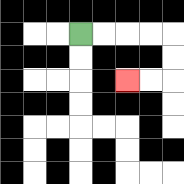{'start': '[3, 1]', 'end': '[5, 3]', 'path_directions': 'R,R,R,R,D,D,L,L', 'path_coordinates': '[[3, 1], [4, 1], [5, 1], [6, 1], [7, 1], [7, 2], [7, 3], [6, 3], [5, 3]]'}